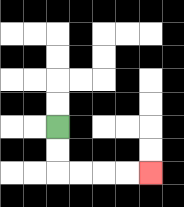{'start': '[2, 5]', 'end': '[6, 7]', 'path_directions': 'D,D,R,R,R,R', 'path_coordinates': '[[2, 5], [2, 6], [2, 7], [3, 7], [4, 7], [5, 7], [6, 7]]'}